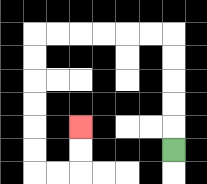{'start': '[7, 6]', 'end': '[3, 5]', 'path_directions': 'U,U,U,U,U,L,L,L,L,L,L,D,D,D,D,D,D,R,R,U,U', 'path_coordinates': '[[7, 6], [7, 5], [7, 4], [7, 3], [7, 2], [7, 1], [6, 1], [5, 1], [4, 1], [3, 1], [2, 1], [1, 1], [1, 2], [1, 3], [1, 4], [1, 5], [1, 6], [1, 7], [2, 7], [3, 7], [3, 6], [3, 5]]'}